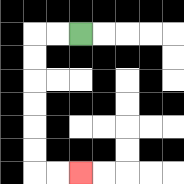{'start': '[3, 1]', 'end': '[3, 7]', 'path_directions': 'L,L,D,D,D,D,D,D,R,R', 'path_coordinates': '[[3, 1], [2, 1], [1, 1], [1, 2], [1, 3], [1, 4], [1, 5], [1, 6], [1, 7], [2, 7], [3, 7]]'}